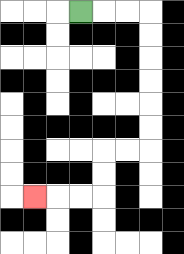{'start': '[3, 0]', 'end': '[1, 8]', 'path_directions': 'R,R,R,D,D,D,D,D,D,L,L,D,D,L,L,L', 'path_coordinates': '[[3, 0], [4, 0], [5, 0], [6, 0], [6, 1], [6, 2], [6, 3], [6, 4], [6, 5], [6, 6], [5, 6], [4, 6], [4, 7], [4, 8], [3, 8], [2, 8], [1, 8]]'}